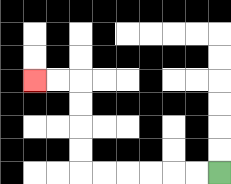{'start': '[9, 7]', 'end': '[1, 3]', 'path_directions': 'L,L,L,L,L,L,U,U,U,U,L,L', 'path_coordinates': '[[9, 7], [8, 7], [7, 7], [6, 7], [5, 7], [4, 7], [3, 7], [3, 6], [3, 5], [3, 4], [3, 3], [2, 3], [1, 3]]'}